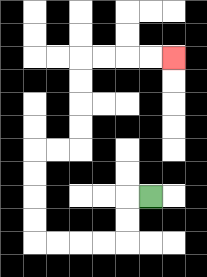{'start': '[6, 8]', 'end': '[7, 2]', 'path_directions': 'L,D,D,L,L,L,L,U,U,U,U,R,R,U,U,U,U,R,R,R,R', 'path_coordinates': '[[6, 8], [5, 8], [5, 9], [5, 10], [4, 10], [3, 10], [2, 10], [1, 10], [1, 9], [1, 8], [1, 7], [1, 6], [2, 6], [3, 6], [3, 5], [3, 4], [3, 3], [3, 2], [4, 2], [5, 2], [6, 2], [7, 2]]'}